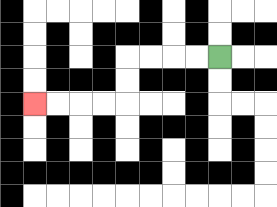{'start': '[9, 2]', 'end': '[1, 4]', 'path_directions': 'L,L,L,L,D,D,L,L,L,L', 'path_coordinates': '[[9, 2], [8, 2], [7, 2], [6, 2], [5, 2], [5, 3], [5, 4], [4, 4], [3, 4], [2, 4], [1, 4]]'}